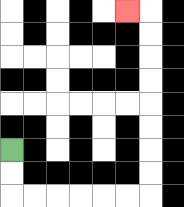{'start': '[0, 6]', 'end': '[5, 0]', 'path_directions': 'D,D,R,R,R,R,R,R,U,U,U,U,U,U,U,U,L', 'path_coordinates': '[[0, 6], [0, 7], [0, 8], [1, 8], [2, 8], [3, 8], [4, 8], [5, 8], [6, 8], [6, 7], [6, 6], [6, 5], [6, 4], [6, 3], [6, 2], [6, 1], [6, 0], [5, 0]]'}